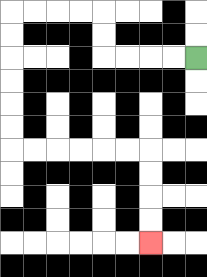{'start': '[8, 2]', 'end': '[6, 10]', 'path_directions': 'L,L,L,L,U,U,L,L,L,L,D,D,D,D,D,D,R,R,R,R,R,R,D,D,D,D', 'path_coordinates': '[[8, 2], [7, 2], [6, 2], [5, 2], [4, 2], [4, 1], [4, 0], [3, 0], [2, 0], [1, 0], [0, 0], [0, 1], [0, 2], [0, 3], [0, 4], [0, 5], [0, 6], [1, 6], [2, 6], [3, 6], [4, 6], [5, 6], [6, 6], [6, 7], [6, 8], [6, 9], [6, 10]]'}